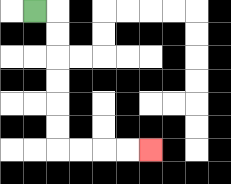{'start': '[1, 0]', 'end': '[6, 6]', 'path_directions': 'R,D,D,D,D,D,D,R,R,R,R', 'path_coordinates': '[[1, 0], [2, 0], [2, 1], [2, 2], [2, 3], [2, 4], [2, 5], [2, 6], [3, 6], [4, 6], [5, 6], [6, 6]]'}